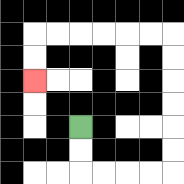{'start': '[3, 5]', 'end': '[1, 3]', 'path_directions': 'D,D,R,R,R,R,U,U,U,U,U,U,L,L,L,L,L,L,D,D', 'path_coordinates': '[[3, 5], [3, 6], [3, 7], [4, 7], [5, 7], [6, 7], [7, 7], [7, 6], [7, 5], [7, 4], [7, 3], [7, 2], [7, 1], [6, 1], [5, 1], [4, 1], [3, 1], [2, 1], [1, 1], [1, 2], [1, 3]]'}